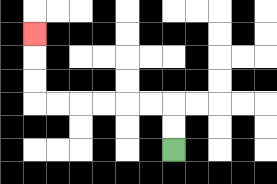{'start': '[7, 6]', 'end': '[1, 1]', 'path_directions': 'U,U,L,L,L,L,L,L,U,U,U', 'path_coordinates': '[[7, 6], [7, 5], [7, 4], [6, 4], [5, 4], [4, 4], [3, 4], [2, 4], [1, 4], [1, 3], [1, 2], [1, 1]]'}